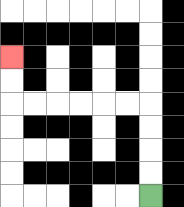{'start': '[6, 8]', 'end': '[0, 2]', 'path_directions': 'U,U,U,U,L,L,L,L,L,L,U,U', 'path_coordinates': '[[6, 8], [6, 7], [6, 6], [6, 5], [6, 4], [5, 4], [4, 4], [3, 4], [2, 4], [1, 4], [0, 4], [0, 3], [0, 2]]'}